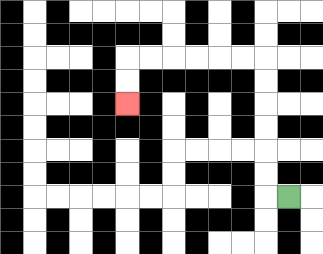{'start': '[12, 8]', 'end': '[5, 4]', 'path_directions': 'L,U,U,U,U,U,U,L,L,L,L,L,L,D,D', 'path_coordinates': '[[12, 8], [11, 8], [11, 7], [11, 6], [11, 5], [11, 4], [11, 3], [11, 2], [10, 2], [9, 2], [8, 2], [7, 2], [6, 2], [5, 2], [5, 3], [5, 4]]'}